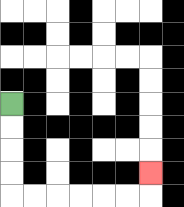{'start': '[0, 4]', 'end': '[6, 7]', 'path_directions': 'D,D,D,D,R,R,R,R,R,R,U', 'path_coordinates': '[[0, 4], [0, 5], [0, 6], [0, 7], [0, 8], [1, 8], [2, 8], [3, 8], [4, 8], [5, 8], [6, 8], [6, 7]]'}